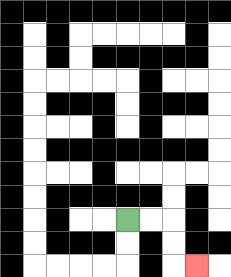{'start': '[5, 9]', 'end': '[8, 11]', 'path_directions': 'R,R,D,D,R', 'path_coordinates': '[[5, 9], [6, 9], [7, 9], [7, 10], [7, 11], [8, 11]]'}